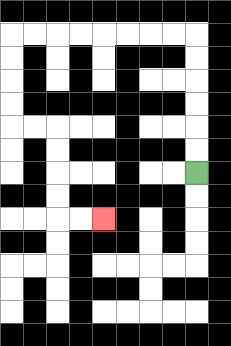{'start': '[8, 7]', 'end': '[4, 9]', 'path_directions': 'U,U,U,U,U,U,L,L,L,L,L,L,L,L,D,D,D,D,R,R,D,D,D,D,R,R', 'path_coordinates': '[[8, 7], [8, 6], [8, 5], [8, 4], [8, 3], [8, 2], [8, 1], [7, 1], [6, 1], [5, 1], [4, 1], [3, 1], [2, 1], [1, 1], [0, 1], [0, 2], [0, 3], [0, 4], [0, 5], [1, 5], [2, 5], [2, 6], [2, 7], [2, 8], [2, 9], [3, 9], [4, 9]]'}